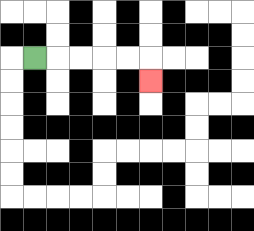{'start': '[1, 2]', 'end': '[6, 3]', 'path_directions': 'R,R,R,R,R,D', 'path_coordinates': '[[1, 2], [2, 2], [3, 2], [4, 2], [5, 2], [6, 2], [6, 3]]'}